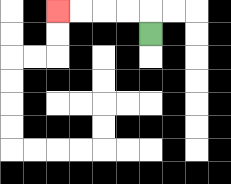{'start': '[6, 1]', 'end': '[2, 0]', 'path_directions': 'U,L,L,L,L', 'path_coordinates': '[[6, 1], [6, 0], [5, 0], [4, 0], [3, 0], [2, 0]]'}